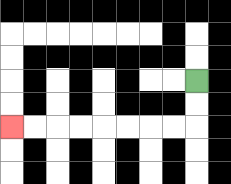{'start': '[8, 3]', 'end': '[0, 5]', 'path_directions': 'D,D,L,L,L,L,L,L,L,L', 'path_coordinates': '[[8, 3], [8, 4], [8, 5], [7, 5], [6, 5], [5, 5], [4, 5], [3, 5], [2, 5], [1, 5], [0, 5]]'}